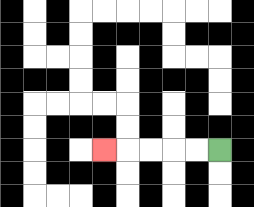{'start': '[9, 6]', 'end': '[4, 6]', 'path_directions': 'L,L,L,L,L', 'path_coordinates': '[[9, 6], [8, 6], [7, 6], [6, 6], [5, 6], [4, 6]]'}